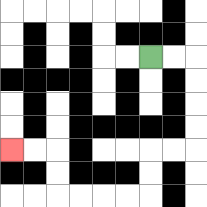{'start': '[6, 2]', 'end': '[0, 6]', 'path_directions': 'R,R,D,D,D,D,L,L,D,D,L,L,L,L,U,U,L,L', 'path_coordinates': '[[6, 2], [7, 2], [8, 2], [8, 3], [8, 4], [8, 5], [8, 6], [7, 6], [6, 6], [6, 7], [6, 8], [5, 8], [4, 8], [3, 8], [2, 8], [2, 7], [2, 6], [1, 6], [0, 6]]'}